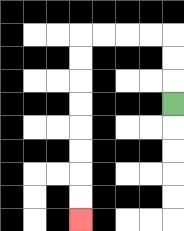{'start': '[7, 4]', 'end': '[3, 9]', 'path_directions': 'U,U,U,L,L,L,L,D,D,D,D,D,D,D,D', 'path_coordinates': '[[7, 4], [7, 3], [7, 2], [7, 1], [6, 1], [5, 1], [4, 1], [3, 1], [3, 2], [3, 3], [3, 4], [3, 5], [3, 6], [3, 7], [3, 8], [3, 9]]'}